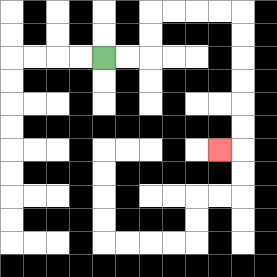{'start': '[4, 2]', 'end': '[9, 6]', 'path_directions': 'R,R,U,U,R,R,R,R,D,D,D,D,D,D,L', 'path_coordinates': '[[4, 2], [5, 2], [6, 2], [6, 1], [6, 0], [7, 0], [8, 0], [9, 0], [10, 0], [10, 1], [10, 2], [10, 3], [10, 4], [10, 5], [10, 6], [9, 6]]'}